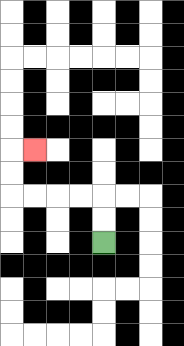{'start': '[4, 10]', 'end': '[1, 6]', 'path_directions': 'U,U,L,L,L,L,U,U,R', 'path_coordinates': '[[4, 10], [4, 9], [4, 8], [3, 8], [2, 8], [1, 8], [0, 8], [0, 7], [0, 6], [1, 6]]'}